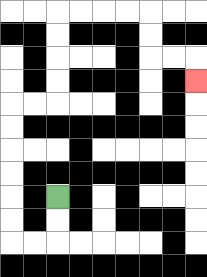{'start': '[2, 8]', 'end': '[8, 3]', 'path_directions': 'D,D,L,L,U,U,U,U,U,U,R,R,U,U,U,U,R,R,R,R,D,D,R,R,D', 'path_coordinates': '[[2, 8], [2, 9], [2, 10], [1, 10], [0, 10], [0, 9], [0, 8], [0, 7], [0, 6], [0, 5], [0, 4], [1, 4], [2, 4], [2, 3], [2, 2], [2, 1], [2, 0], [3, 0], [4, 0], [5, 0], [6, 0], [6, 1], [6, 2], [7, 2], [8, 2], [8, 3]]'}